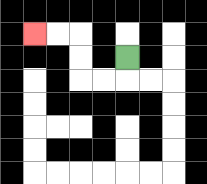{'start': '[5, 2]', 'end': '[1, 1]', 'path_directions': 'D,L,L,U,U,L,L', 'path_coordinates': '[[5, 2], [5, 3], [4, 3], [3, 3], [3, 2], [3, 1], [2, 1], [1, 1]]'}